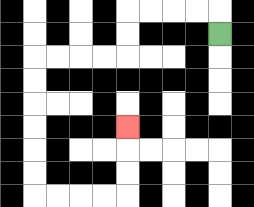{'start': '[9, 1]', 'end': '[5, 5]', 'path_directions': 'U,L,L,L,L,D,D,L,L,L,L,D,D,D,D,D,D,R,R,R,R,U,U,U', 'path_coordinates': '[[9, 1], [9, 0], [8, 0], [7, 0], [6, 0], [5, 0], [5, 1], [5, 2], [4, 2], [3, 2], [2, 2], [1, 2], [1, 3], [1, 4], [1, 5], [1, 6], [1, 7], [1, 8], [2, 8], [3, 8], [4, 8], [5, 8], [5, 7], [5, 6], [5, 5]]'}